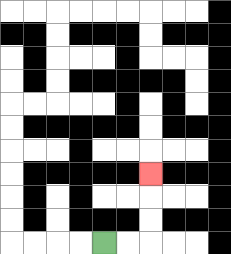{'start': '[4, 10]', 'end': '[6, 7]', 'path_directions': 'R,R,U,U,U', 'path_coordinates': '[[4, 10], [5, 10], [6, 10], [6, 9], [6, 8], [6, 7]]'}